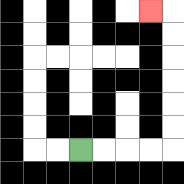{'start': '[3, 6]', 'end': '[6, 0]', 'path_directions': 'R,R,R,R,U,U,U,U,U,U,L', 'path_coordinates': '[[3, 6], [4, 6], [5, 6], [6, 6], [7, 6], [7, 5], [7, 4], [7, 3], [7, 2], [7, 1], [7, 0], [6, 0]]'}